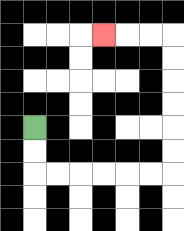{'start': '[1, 5]', 'end': '[4, 1]', 'path_directions': 'D,D,R,R,R,R,R,R,U,U,U,U,U,U,L,L,L', 'path_coordinates': '[[1, 5], [1, 6], [1, 7], [2, 7], [3, 7], [4, 7], [5, 7], [6, 7], [7, 7], [7, 6], [7, 5], [7, 4], [7, 3], [7, 2], [7, 1], [6, 1], [5, 1], [4, 1]]'}